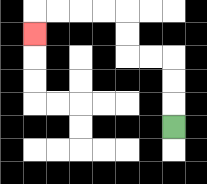{'start': '[7, 5]', 'end': '[1, 1]', 'path_directions': 'U,U,U,L,L,U,U,L,L,L,L,D', 'path_coordinates': '[[7, 5], [7, 4], [7, 3], [7, 2], [6, 2], [5, 2], [5, 1], [5, 0], [4, 0], [3, 0], [2, 0], [1, 0], [1, 1]]'}